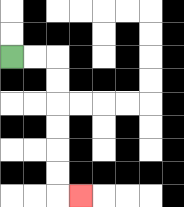{'start': '[0, 2]', 'end': '[3, 8]', 'path_directions': 'R,R,D,D,D,D,D,D,R', 'path_coordinates': '[[0, 2], [1, 2], [2, 2], [2, 3], [2, 4], [2, 5], [2, 6], [2, 7], [2, 8], [3, 8]]'}